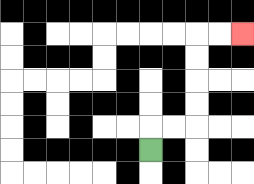{'start': '[6, 6]', 'end': '[10, 1]', 'path_directions': 'U,R,R,U,U,U,U,R,R', 'path_coordinates': '[[6, 6], [6, 5], [7, 5], [8, 5], [8, 4], [8, 3], [8, 2], [8, 1], [9, 1], [10, 1]]'}